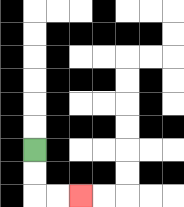{'start': '[1, 6]', 'end': '[3, 8]', 'path_directions': 'D,D,R,R', 'path_coordinates': '[[1, 6], [1, 7], [1, 8], [2, 8], [3, 8]]'}